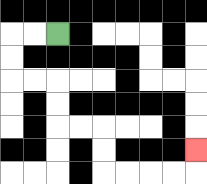{'start': '[2, 1]', 'end': '[8, 6]', 'path_directions': 'L,L,D,D,R,R,D,D,R,R,D,D,R,R,R,R,U', 'path_coordinates': '[[2, 1], [1, 1], [0, 1], [0, 2], [0, 3], [1, 3], [2, 3], [2, 4], [2, 5], [3, 5], [4, 5], [4, 6], [4, 7], [5, 7], [6, 7], [7, 7], [8, 7], [8, 6]]'}